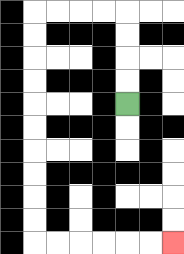{'start': '[5, 4]', 'end': '[7, 10]', 'path_directions': 'U,U,U,U,L,L,L,L,D,D,D,D,D,D,D,D,D,D,R,R,R,R,R,R', 'path_coordinates': '[[5, 4], [5, 3], [5, 2], [5, 1], [5, 0], [4, 0], [3, 0], [2, 0], [1, 0], [1, 1], [1, 2], [1, 3], [1, 4], [1, 5], [1, 6], [1, 7], [1, 8], [1, 9], [1, 10], [2, 10], [3, 10], [4, 10], [5, 10], [6, 10], [7, 10]]'}